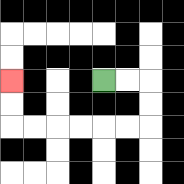{'start': '[4, 3]', 'end': '[0, 3]', 'path_directions': 'R,R,D,D,L,L,L,L,L,L,U,U', 'path_coordinates': '[[4, 3], [5, 3], [6, 3], [6, 4], [6, 5], [5, 5], [4, 5], [3, 5], [2, 5], [1, 5], [0, 5], [0, 4], [0, 3]]'}